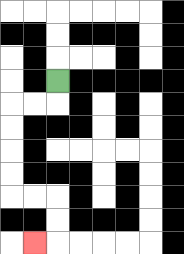{'start': '[2, 3]', 'end': '[1, 10]', 'path_directions': 'D,L,L,D,D,D,D,R,R,D,D,L', 'path_coordinates': '[[2, 3], [2, 4], [1, 4], [0, 4], [0, 5], [0, 6], [0, 7], [0, 8], [1, 8], [2, 8], [2, 9], [2, 10], [1, 10]]'}